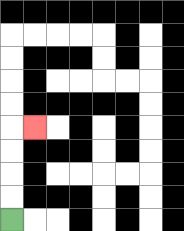{'start': '[0, 9]', 'end': '[1, 5]', 'path_directions': 'U,U,U,U,R', 'path_coordinates': '[[0, 9], [0, 8], [0, 7], [0, 6], [0, 5], [1, 5]]'}